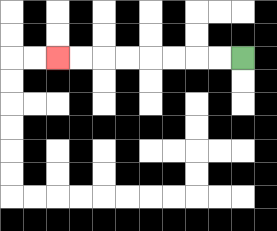{'start': '[10, 2]', 'end': '[2, 2]', 'path_directions': 'L,L,L,L,L,L,L,L', 'path_coordinates': '[[10, 2], [9, 2], [8, 2], [7, 2], [6, 2], [5, 2], [4, 2], [3, 2], [2, 2]]'}